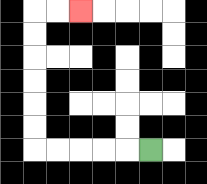{'start': '[6, 6]', 'end': '[3, 0]', 'path_directions': 'L,L,L,L,L,U,U,U,U,U,U,R,R', 'path_coordinates': '[[6, 6], [5, 6], [4, 6], [3, 6], [2, 6], [1, 6], [1, 5], [1, 4], [1, 3], [1, 2], [1, 1], [1, 0], [2, 0], [3, 0]]'}